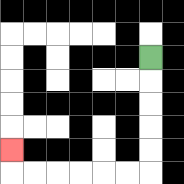{'start': '[6, 2]', 'end': '[0, 6]', 'path_directions': 'D,D,D,D,D,L,L,L,L,L,L,U', 'path_coordinates': '[[6, 2], [6, 3], [6, 4], [6, 5], [6, 6], [6, 7], [5, 7], [4, 7], [3, 7], [2, 7], [1, 7], [0, 7], [0, 6]]'}